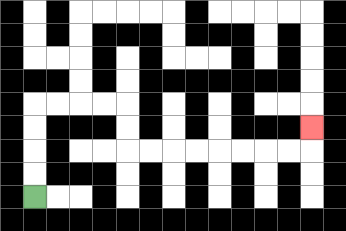{'start': '[1, 8]', 'end': '[13, 5]', 'path_directions': 'U,U,U,U,R,R,R,R,D,D,R,R,R,R,R,R,R,R,U', 'path_coordinates': '[[1, 8], [1, 7], [1, 6], [1, 5], [1, 4], [2, 4], [3, 4], [4, 4], [5, 4], [5, 5], [5, 6], [6, 6], [7, 6], [8, 6], [9, 6], [10, 6], [11, 6], [12, 6], [13, 6], [13, 5]]'}